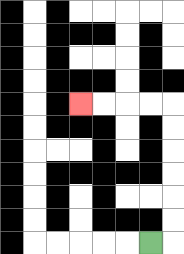{'start': '[6, 10]', 'end': '[3, 4]', 'path_directions': 'R,U,U,U,U,U,U,L,L,L,L', 'path_coordinates': '[[6, 10], [7, 10], [7, 9], [7, 8], [7, 7], [7, 6], [7, 5], [7, 4], [6, 4], [5, 4], [4, 4], [3, 4]]'}